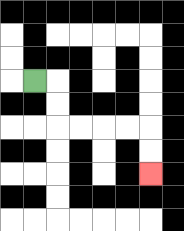{'start': '[1, 3]', 'end': '[6, 7]', 'path_directions': 'R,D,D,R,R,R,R,D,D', 'path_coordinates': '[[1, 3], [2, 3], [2, 4], [2, 5], [3, 5], [4, 5], [5, 5], [6, 5], [6, 6], [6, 7]]'}